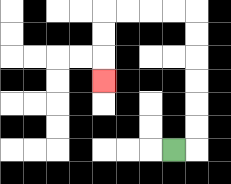{'start': '[7, 6]', 'end': '[4, 3]', 'path_directions': 'R,U,U,U,U,U,U,L,L,L,L,D,D,D', 'path_coordinates': '[[7, 6], [8, 6], [8, 5], [8, 4], [8, 3], [8, 2], [8, 1], [8, 0], [7, 0], [6, 0], [5, 0], [4, 0], [4, 1], [4, 2], [4, 3]]'}